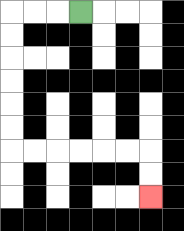{'start': '[3, 0]', 'end': '[6, 8]', 'path_directions': 'L,L,L,D,D,D,D,D,D,R,R,R,R,R,R,D,D', 'path_coordinates': '[[3, 0], [2, 0], [1, 0], [0, 0], [0, 1], [0, 2], [0, 3], [0, 4], [0, 5], [0, 6], [1, 6], [2, 6], [3, 6], [4, 6], [5, 6], [6, 6], [6, 7], [6, 8]]'}